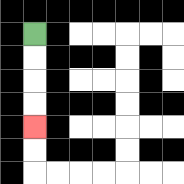{'start': '[1, 1]', 'end': '[1, 5]', 'path_directions': 'D,D,D,D', 'path_coordinates': '[[1, 1], [1, 2], [1, 3], [1, 4], [1, 5]]'}